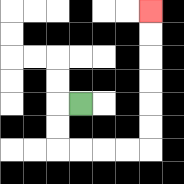{'start': '[3, 4]', 'end': '[6, 0]', 'path_directions': 'L,D,D,R,R,R,R,U,U,U,U,U,U', 'path_coordinates': '[[3, 4], [2, 4], [2, 5], [2, 6], [3, 6], [4, 6], [5, 6], [6, 6], [6, 5], [6, 4], [6, 3], [6, 2], [6, 1], [6, 0]]'}